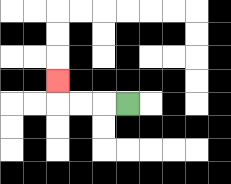{'start': '[5, 4]', 'end': '[2, 3]', 'path_directions': 'L,L,L,U', 'path_coordinates': '[[5, 4], [4, 4], [3, 4], [2, 4], [2, 3]]'}